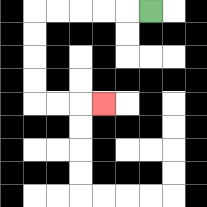{'start': '[6, 0]', 'end': '[4, 4]', 'path_directions': 'L,L,L,L,L,D,D,D,D,R,R,R', 'path_coordinates': '[[6, 0], [5, 0], [4, 0], [3, 0], [2, 0], [1, 0], [1, 1], [1, 2], [1, 3], [1, 4], [2, 4], [3, 4], [4, 4]]'}